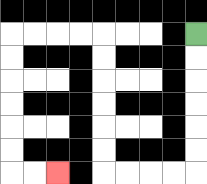{'start': '[8, 1]', 'end': '[2, 7]', 'path_directions': 'D,D,D,D,D,D,L,L,L,L,U,U,U,U,U,U,L,L,L,L,D,D,D,D,D,D,R,R', 'path_coordinates': '[[8, 1], [8, 2], [8, 3], [8, 4], [8, 5], [8, 6], [8, 7], [7, 7], [6, 7], [5, 7], [4, 7], [4, 6], [4, 5], [4, 4], [4, 3], [4, 2], [4, 1], [3, 1], [2, 1], [1, 1], [0, 1], [0, 2], [0, 3], [0, 4], [0, 5], [0, 6], [0, 7], [1, 7], [2, 7]]'}